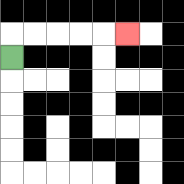{'start': '[0, 2]', 'end': '[5, 1]', 'path_directions': 'U,R,R,R,R,R', 'path_coordinates': '[[0, 2], [0, 1], [1, 1], [2, 1], [3, 1], [4, 1], [5, 1]]'}